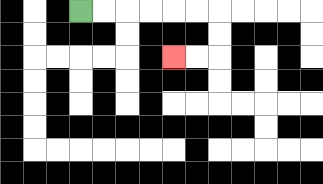{'start': '[3, 0]', 'end': '[7, 2]', 'path_directions': 'R,R,R,R,R,R,D,D,L,L', 'path_coordinates': '[[3, 0], [4, 0], [5, 0], [6, 0], [7, 0], [8, 0], [9, 0], [9, 1], [9, 2], [8, 2], [7, 2]]'}